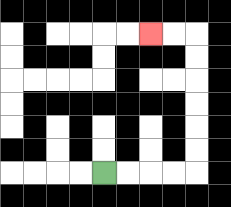{'start': '[4, 7]', 'end': '[6, 1]', 'path_directions': 'R,R,R,R,U,U,U,U,U,U,L,L', 'path_coordinates': '[[4, 7], [5, 7], [6, 7], [7, 7], [8, 7], [8, 6], [8, 5], [8, 4], [8, 3], [8, 2], [8, 1], [7, 1], [6, 1]]'}